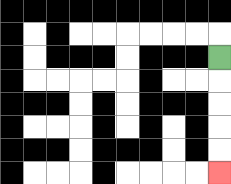{'start': '[9, 2]', 'end': '[9, 7]', 'path_directions': 'D,D,D,D,D', 'path_coordinates': '[[9, 2], [9, 3], [9, 4], [9, 5], [9, 6], [9, 7]]'}